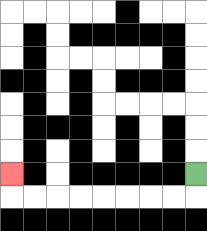{'start': '[8, 7]', 'end': '[0, 7]', 'path_directions': 'D,L,L,L,L,L,L,L,L,U', 'path_coordinates': '[[8, 7], [8, 8], [7, 8], [6, 8], [5, 8], [4, 8], [3, 8], [2, 8], [1, 8], [0, 8], [0, 7]]'}